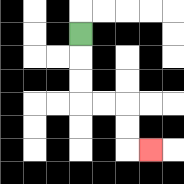{'start': '[3, 1]', 'end': '[6, 6]', 'path_directions': 'D,D,D,R,R,D,D,R', 'path_coordinates': '[[3, 1], [3, 2], [3, 3], [3, 4], [4, 4], [5, 4], [5, 5], [5, 6], [6, 6]]'}